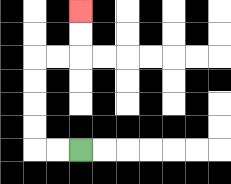{'start': '[3, 6]', 'end': '[3, 0]', 'path_directions': 'L,L,U,U,U,U,R,R,U,U', 'path_coordinates': '[[3, 6], [2, 6], [1, 6], [1, 5], [1, 4], [1, 3], [1, 2], [2, 2], [3, 2], [3, 1], [3, 0]]'}